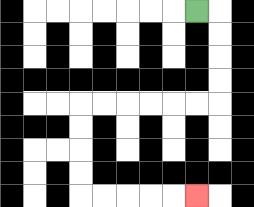{'start': '[8, 0]', 'end': '[8, 8]', 'path_directions': 'R,D,D,D,D,L,L,L,L,L,L,D,D,D,D,R,R,R,R,R', 'path_coordinates': '[[8, 0], [9, 0], [9, 1], [9, 2], [9, 3], [9, 4], [8, 4], [7, 4], [6, 4], [5, 4], [4, 4], [3, 4], [3, 5], [3, 6], [3, 7], [3, 8], [4, 8], [5, 8], [6, 8], [7, 8], [8, 8]]'}